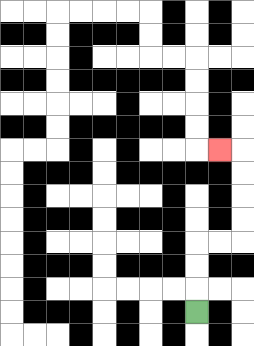{'start': '[8, 13]', 'end': '[9, 6]', 'path_directions': 'U,U,U,R,R,U,U,U,U,L', 'path_coordinates': '[[8, 13], [8, 12], [8, 11], [8, 10], [9, 10], [10, 10], [10, 9], [10, 8], [10, 7], [10, 6], [9, 6]]'}